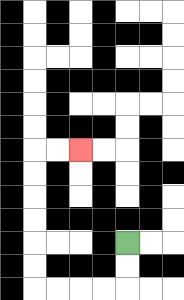{'start': '[5, 10]', 'end': '[3, 6]', 'path_directions': 'D,D,L,L,L,L,U,U,U,U,U,U,R,R', 'path_coordinates': '[[5, 10], [5, 11], [5, 12], [4, 12], [3, 12], [2, 12], [1, 12], [1, 11], [1, 10], [1, 9], [1, 8], [1, 7], [1, 6], [2, 6], [3, 6]]'}